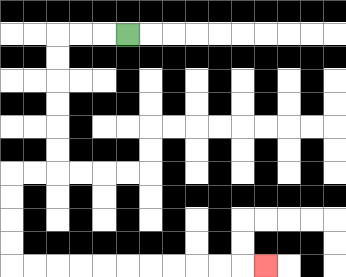{'start': '[5, 1]', 'end': '[11, 11]', 'path_directions': 'L,L,L,D,D,D,D,D,D,L,L,D,D,D,D,R,R,R,R,R,R,R,R,R,R,R', 'path_coordinates': '[[5, 1], [4, 1], [3, 1], [2, 1], [2, 2], [2, 3], [2, 4], [2, 5], [2, 6], [2, 7], [1, 7], [0, 7], [0, 8], [0, 9], [0, 10], [0, 11], [1, 11], [2, 11], [3, 11], [4, 11], [5, 11], [6, 11], [7, 11], [8, 11], [9, 11], [10, 11], [11, 11]]'}